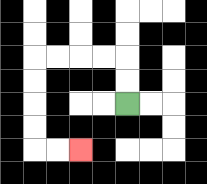{'start': '[5, 4]', 'end': '[3, 6]', 'path_directions': 'U,U,L,L,L,L,D,D,D,D,R,R', 'path_coordinates': '[[5, 4], [5, 3], [5, 2], [4, 2], [3, 2], [2, 2], [1, 2], [1, 3], [1, 4], [1, 5], [1, 6], [2, 6], [3, 6]]'}